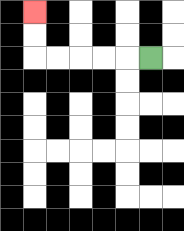{'start': '[6, 2]', 'end': '[1, 0]', 'path_directions': 'L,L,L,L,L,U,U', 'path_coordinates': '[[6, 2], [5, 2], [4, 2], [3, 2], [2, 2], [1, 2], [1, 1], [1, 0]]'}